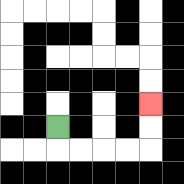{'start': '[2, 5]', 'end': '[6, 4]', 'path_directions': 'D,R,R,R,R,U,U', 'path_coordinates': '[[2, 5], [2, 6], [3, 6], [4, 6], [5, 6], [6, 6], [6, 5], [6, 4]]'}